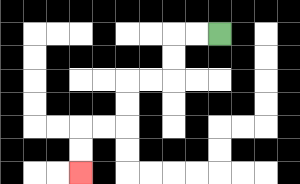{'start': '[9, 1]', 'end': '[3, 7]', 'path_directions': 'L,L,D,D,L,L,D,D,L,L,D,D', 'path_coordinates': '[[9, 1], [8, 1], [7, 1], [7, 2], [7, 3], [6, 3], [5, 3], [5, 4], [5, 5], [4, 5], [3, 5], [3, 6], [3, 7]]'}